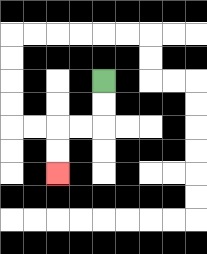{'start': '[4, 3]', 'end': '[2, 7]', 'path_directions': 'D,D,L,L,D,D', 'path_coordinates': '[[4, 3], [4, 4], [4, 5], [3, 5], [2, 5], [2, 6], [2, 7]]'}